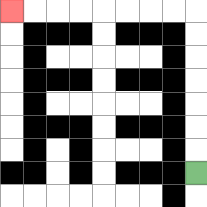{'start': '[8, 7]', 'end': '[0, 0]', 'path_directions': 'U,U,U,U,U,U,U,L,L,L,L,L,L,L,L', 'path_coordinates': '[[8, 7], [8, 6], [8, 5], [8, 4], [8, 3], [8, 2], [8, 1], [8, 0], [7, 0], [6, 0], [5, 0], [4, 0], [3, 0], [2, 0], [1, 0], [0, 0]]'}